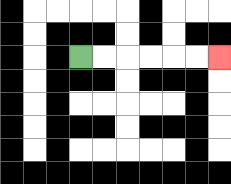{'start': '[3, 2]', 'end': '[9, 2]', 'path_directions': 'R,R,R,R,R,R', 'path_coordinates': '[[3, 2], [4, 2], [5, 2], [6, 2], [7, 2], [8, 2], [9, 2]]'}